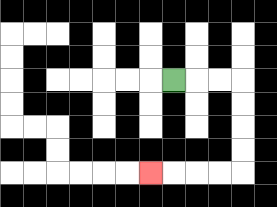{'start': '[7, 3]', 'end': '[6, 7]', 'path_directions': 'R,R,R,D,D,D,D,L,L,L,L', 'path_coordinates': '[[7, 3], [8, 3], [9, 3], [10, 3], [10, 4], [10, 5], [10, 6], [10, 7], [9, 7], [8, 7], [7, 7], [6, 7]]'}